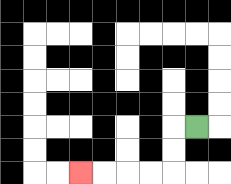{'start': '[8, 5]', 'end': '[3, 7]', 'path_directions': 'L,D,D,L,L,L,L', 'path_coordinates': '[[8, 5], [7, 5], [7, 6], [7, 7], [6, 7], [5, 7], [4, 7], [3, 7]]'}